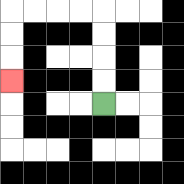{'start': '[4, 4]', 'end': '[0, 3]', 'path_directions': 'U,U,U,U,L,L,L,L,D,D,D', 'path_coordinates': '[[4, 4], [4, 3], [4, 2], [4, 1], [4, 0], [3, 0], [2, 0], [1, 0], [0, 0], [0, 1], [0, 2], [0, 3]]'}